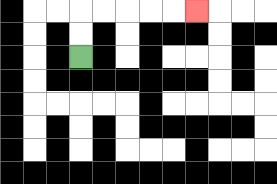{'start': '[3, 2]', 'end': '[8, 0]', 'path_directions': 'U,U,R,R,R,R,R', 'path_coordinates': '[[3, 2], [3, 1], [3, 0], [4, 0], [5, 0], [6, 0], [7, 0], [8, 0]]'}